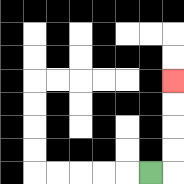{'start': '[6, 7]', 'end': '[7, 3]', 'path_directions': 'R,U,U,U,U', 'path_coordinates': '[[6, 7], [7, 7], [7, 6], [7, 5], [7, 4], [7, 3]]'}